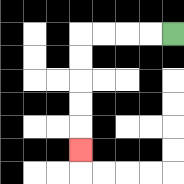{'start': '[7, 1]', 'end': '[3, 6]', 'path_directions': 'L,L,L,L,D,D,D,D,D', 'path_coordinates': '[[7, 1], [6, 1], [5, 1], [4, 1], [3, 1], [3, 2], [3, 3], [3, 4], [3, 5], [3, 6]]'}